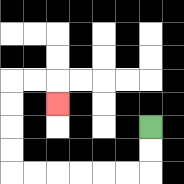{'start': '[6, 5]', 'end': '[2, 4]', 'path_directions': 'D,D,L,L,L,L,L,L,U,U,U,U,R,R,D', 'path_coordinates': '[[6, 5], [6, 6], [6, 7], [5, 7], [4, 7], [3, 7], [2, 7], [1, 7], [0, 7], [0, 6], [0, 5], [0, 4], [0, 3], [1, 3], [2, 3], [2, 4]]'}